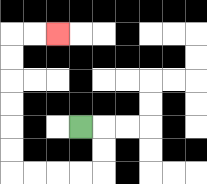{'start': '[3, 5]', 'end': '[2, 1]', 'path_directions': 'R,D,D,L,L,L,L,U,U,U,U,U,U,R,R', 'path_coordinates': '[[3, 5], [4, 5], [4, 6], [4, 7], [3, 7], [2, 7], [1, 7], [0, 7], [0, 6], [0, 5], [0, 4], [0, 3], [0, 2], [0, 1], [1, 1], [2, 1]]'}